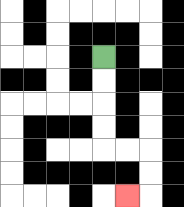{'start': '[4, 2]', 'end': '[5, 8]', 'path_directions': 'D,D,D,D,R,R,D,D,L', 'path_coordinates': '[[4, 2], [4, 3], [4, 4], [4, 5], [4, 6], [5, 6], [6, 6], [6, 7], [6, 8], [5, 8]]'}